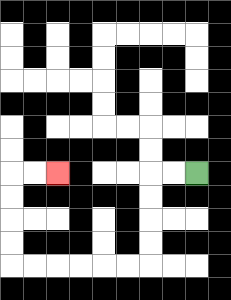{'start': '[8, 7]', 'end': '[2, 7]', 'path_directions': 'L,L,D,D,D,D,L,L,L,L,L,L,U,U,U,U,R,R', 'path_coordinates': '[[8, 7], [7, 7], [6, 7], [6, 8], [6, 9], [6, 10], [6, 11], [5, 11], [4, 11], [3, 11], [2, 11], [1, 11], [0, 11], [0, 10], [0, 9], [0, 8], [0, 7], [1, 7], [2, 7]]'}